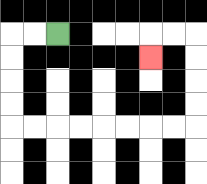{'start': '[2, 1]', 'end': '[6, 2]', 'path_directions': 'L,L,D,D,D,D,R,R,R,R,R,R,R,R,U,U,U,U,L,L,D', 'path_coordinates': '[[2, 1], [1, 1], [0, 1], [0, 2], [0, 3], [0, 4], [0, 5], [1, 5], [2, 5], [3, 5], [4, 5], [5, 5], [6, 5], [7, 5], [8, 5], [8, 4], [8, 3], [8, 2], [8, 1], [7, 1], [6, 1], [6, 2]]'}